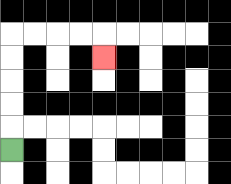{'start': '[0, 6]', 'end': '[4, 2]', 'path_directions': 'U,U,U,U,U,R,R,R,R,D', 'path_coordinates': '[[0, 6], [0, 5], [0, 4], [0, 3], [0, 2], [0, 1], [1, 1], [2, 1], [3, 1], [4, 1], [4, 2]]'}